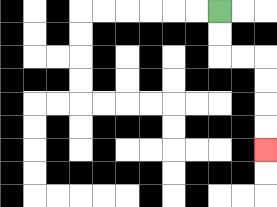{'start': '[9, 0]', 'end': '[11, 6]', 'path_directions': 'D,D,R,R,D,D,D,D', 'path_coordinates': '[[9, 0], [9, 1], [9, 2], [10, 2], [11, 2], [11, 3], [11, 4], [11, 5], [11, 6]]'}